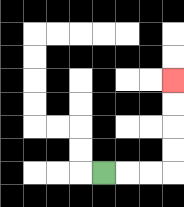{'start': '[4, 7]', 'end': '[7, 3]', 'path_directions': 'R,R,R,U,U,U,U', 'path_coordinates': '[[4, 7], [5, 7], [6, 7], [7, 7], [7, 6], [7, 5], [7, 4], [7, 3]]'}